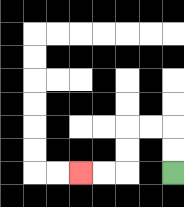{'start': '[7, 7]', 'end': '[3, 7]', 'path_directions': 'U,U,L,L,D,D,L,L', 'path_coordinates': '[[7, 7], [7, 6], [7, 5], [6, 5], [5, 5], [5, 6], [5, 7], [4, 7], [3, 7]]'}